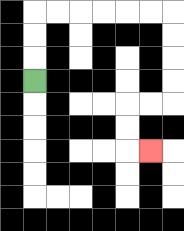{'start': '[1, 3]', 'end': '[6, 6]', 'path_directions': 'U,U,U,R,R,R,R,R,R,D,D,D,D,L,L,D,D,R', 'path_coordinates': '[[1, 3], [1, 2], [1, 1], [1, 0], [2, 0], [3, 0], [4, 0], [5, 0], [6, 0], [7, 0], [7, 1], [7, 2], [7, 3], [7, 4], [6, 4], [5, 4], [5, 5], [5, 6], [6, 6]]'}